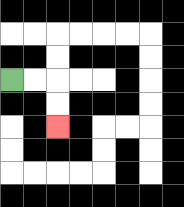{'start': '[0, 3]', 'end': '[2, 5]', 'path_directions': 'R,R,D,D', 'path_coordinates': '[[0, 3], [1, 3], [2, 3], [2, 4], [2, 5]]'}